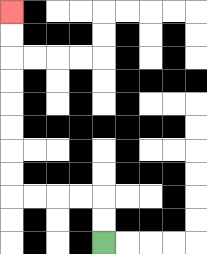{'start': '[4, 10]', 'end': '[0, 0]', 'path_directions': 'U,U,L,L,L,L,U,U,U,U,U,U,U,U', 'path_coordinates': '[[4, 10], [4, 9], [4, 8], [3, 8], [2, 8], [1, 8], [0, 8], [0, 7], [0, 6], [0, 5], [0, 4], [0, 3], [0, 2], [0, 1], [0, 0]]'}